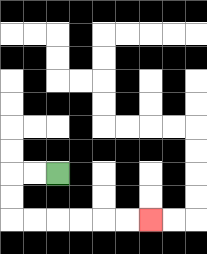{'start': '[2, 7]', 'end': '[6, 9]', 'path_directions': 'L,L,D,D,R,R,R,R,R,R', 'path_coordinates': '[[2, 7], [1, 7], [0, 7], [0, 8], [0, 9], [1, 9], [2, 9], [3, 9], [4, 9], [5, 9], [6, 9]]'}